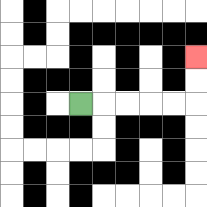{'start': '[3, 4]', 'end': '[8, 2]', 'path_directions': 'R,R,R,R,R,U,U', 'path_coordinates': '[[3, 4], [4, 4], [5, 4], [6, 4], [7, 4], [8, 4], [8, 3], [8, 2]]'}